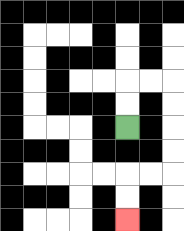{'start': '[5, 5]', 'end': '[5, 9]', 'path_directions': 'U,U,R,R,D,D,D,D,L,L,D,D', 'path_coordinates': '[[5, 5], [5, 4], [5, 3], [6, 3], [7, 3], [7, 4], [7, 5], [7, 6], [7, 7], [6, 7], [5, 7], [5, 8], [5, 9]]'}